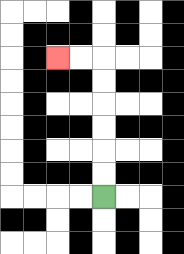{'start': '[4, 8]', 'end': '[2, 2]', 'path_directions': 'U,U,U,U,U,U,L,L', 'path_coordinates': '[[4, 8], [4, 7], [4, 6], [4, 5], [4, 4], [4, 3], [4, 2], [3, 2], [2, 2]]'}